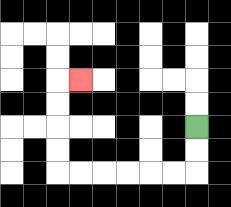{'start': '[8, 5]', 'end': '[3, 3]', 'path_directions': 'D,D,L,L,L,L,L,L,U,U,U,U,R', 'path_coordinates': '[[8, 5], [8, 6], [8, 7], [7, 7], [6, 7], [5, 7], [4, 7], [3, 7], [2, 7], [2, 6], [2, 5], [2, 4], [2, 3], [3, 3]]'}